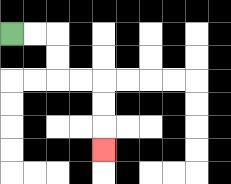{'start': '[0, 1]', 'end': '[4, 6]', 'path_directions': 'R,R,D,D,R,R,D,D,D', 'path_coordinates': '[[0, 1], [1, 1], [2, 1], [2, 2], [2, 3], [3, 3], [4, 3], [4, 4], [4, 5], [4, 6]]'}